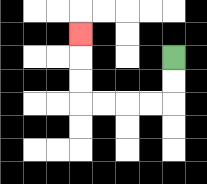{'start': '[7, 2]', 'end': '[3, 1]', 'path_directions': 'D,D,L,L,L,L,U,U,U', 'path_coordinates': '[[7, 2], [7, 3], [7, 4], [6, 4], [5, 4], [4, 4], [3, 4], [3, 3], [3, 2], [3, 1]]'}